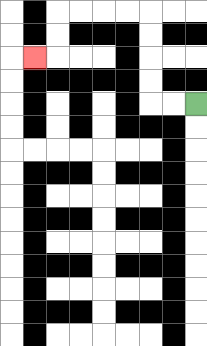{'start': '[8, 4]', 'end': '[1, 2]', 'path_directions': 'L,L,U,U,U,U,L,L,L,L,D,D,L', 'path_coordinates': '[[8, 4], [7, 4], [6, 4], [6, 3], [6, 2], [6, 1], [6, 0], [5, 0], [4, 0], [3, 0], [2, 0], [2, 1], [2, 2], [1, 2]]'}